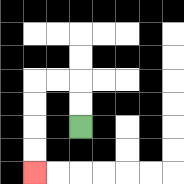{'start': '[3, 5]', 'end': '[1, 7]', 'path_directions': 'U,U,L,L,D,D,D,D', 'path_coordinates': '[[3, 5], [3, 4], [3, 3], [2, 3], [1, 3], [1, 4], [1, 5], [1, 6], [1, 7]]'}